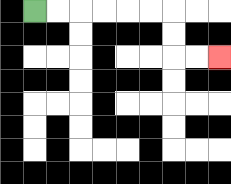{'start': '[1, 0]', 'end': '[9, 2]', 'path_directions': 'R,R,R,R,R,R,D,D,R,R', 'path_coordinates': '[[1, 0], [2, 0], [3, 0], [4, 0], [5, 0], [6, 0], [7, 0], [7, 1], [7, 2], [8, 2], [9, 2]]'}